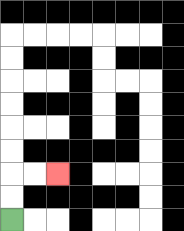{'start': '[0, 9]', 'end': '[2, 7]', 'path_directions': 'U,U,R,R', 'path_coordinates': '[[0, 9], [0, 8], [0, 7], [1, 7], [2, 7]]'}